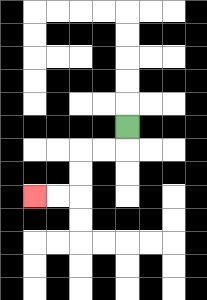{'start': '[5, 5]', 'end': '[1, 8]', 'path_directions': 'D,L,L,D,D,L,L', 'path_coordinates': '[[5, 5], [5, 6], [4, 6], [3, 6], [3, 7], [3, 8], [2, 8], [1, 8]]'}